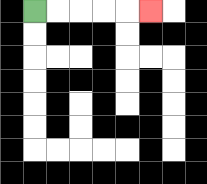{'start': '[1, 0]', 'end': '[6, 0]', 'path_directions': 'R,R,R,R,R', 'path_coordinates': '[[1, 0], [2, 0], [3, 0], [4, 0], [5, 0], [6, 0]]'}